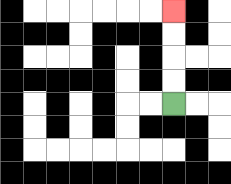{'start': '[7, 4]', 'end': '[7, 0]', 'path_directions': 'U,U,U,U', 'path_coordinates': '[[7, 4], [7, 3], [7, 2], [7, 1], [7, 0]]'}